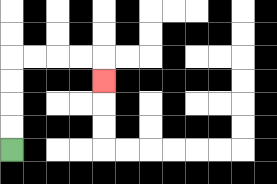{'start': '[0, 6]', 'end': '[4, 3]', 'path_directions': 'U,U,U,U,R,R,R,R,D', 'path_coordinates': '[[0, 6], [0, 5], [0, 4], [0, 3], [0, 2], [1, 2], [2, 2], [3, 2], [4, 2], [4, 3]]'}